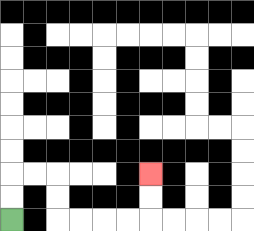{'start': '[0, 9]', 'end': '[6, 7]', 'path_directions': 'U,U,R,R,D,D,R,R,R,R,U,U', 'path_coordinates': '[[0, 9], [0, 8], [0, 7], [1, 7], [2, 7], [2, 8], [2, 9], [3, 9], [4, 9], [5, 9], [6, 9], [6, 8], [6, 7]]'}